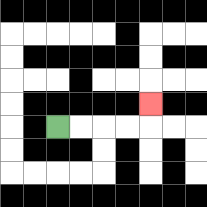{'start': '[2, 5]', 'end': '[6, 4]', 'path_directions': 'R,R,R,R,U', 'path_coordinates': '[[2, 5], [3, 5], [4, 5], [5, 5], [6, 5], [6, 4]]'}